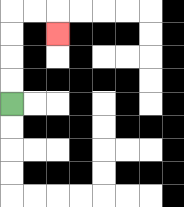{'start': '[0, 4]', 'end': '[2, 1]', 'path_directions': 'U,U,U,U,R,R,D', 'path_coordinates': '[[0, 4], [0, 3], [0, 2], [0, 1], [0, 0], [1, 0], [2, 0], [2, 1]]'}